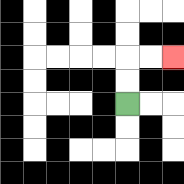{'start': '[5, 4]', 'end': '[7, 2]', 'path_directions': 'U,U,R,R', 'path_coordinates': '[[5, 4], [5, 3], [5, 2], [6, 2], [7, 2]]'}